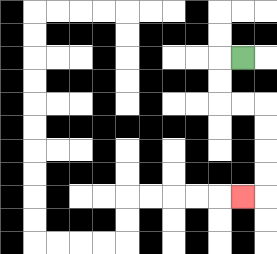{'start': '[10, 2]', 'end': '[10, 8]', 'path_directions': 'L,D,D,R,R,D,D,D,D,L', 'path_coordinates': '[[10, 2], [9, 2], [9, 3], [9, 4], [10, 4], [11, 4], [11, 5], [11, 6], [11, 7], [11, 8], [10, 8]]'}